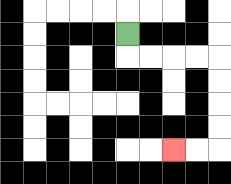{'start': '[5, 1]', 'end': '[7, 6]', 'path_directions': 'D,R,R,R,R,D,D,D,D,L,L', 'path_coordinates': '[[5, 1], [5, 2], [6, 2], [7, 2], [8, 2], [9, 2], [9, 3], [9, 4], [9, 5], [9, 6], [8, 6], [7, 6]]'}